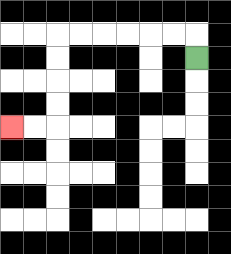{'start': '[8, 2]', 'end': '[0, 5]', 'path_directions': 'U,L,L,L,L,L,L,D,D,D,D,L,L', 'path_coordinates': '[[8, 2], [8, 1], [7, 1], [6, 1], [5, 1], [4, 1], [3, 1], [2, 1], [2, 2], [2, 3], [2, 4], [2, 5], [1, 5], [0, 5]]'}